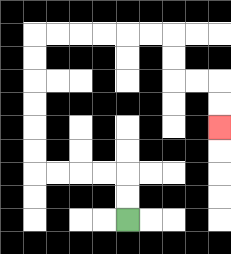{'start': '[5, 9]', 'end': '[9, 5]', 'path_directions': 'U,U,L,L,L,L,U,U,U,U,U,U,R,R,R,R,R,R,D,D,R,R,D,D', 'path_coordinates': '[[5, 9], [5, 8], [5, 7], [4, 7], [3, 7], [2, 7], [1, 7], [1, 6], [1, 5], [1, 4], [1, 3], [1, 2], [1, 1], [2, 1], [3, 1], [4, 1], [5, 1], [6, 1], [7, 1], [7, 2], [7, 3], [8, 3], [9, 3], [9, 4], [9, 5]]'}